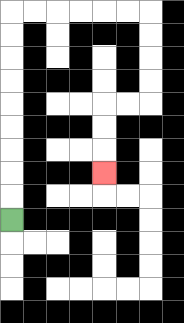{'start': '[0, 9]', 'end': '[4, 7]', 'path_directions': 'U,U,U,U,U,U,U,U,U,R,R,R,R,R,R,D,D,D,D,L,L,D,D,D', 'path_coordinates': '[[0, 9], [0, 8], [0, 7], [0, 6], [0, 5], [0, 4], [0, 3], [0, 2], [0, 1], [0, 0], [1, 0], [2, 0], [3, 0], [4, 0], [5, 0], [6, 0], [6, 1], [6, 2], [6, 3], [6, 4], [5, 4], [4, 4], [4, 5], [4, 6], [4, 7]]'}